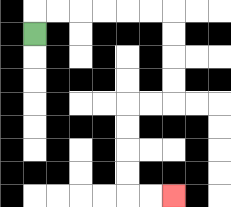{'start': '[1, 1]', 'end': '[7, 8]', 'path_directions': 'U,R,R,R,R,R,R,D,D,D,D,L,L,D,D,D,D,R,R', 'path_coordinates': '[[1, 1], [1, 0], [2, 0], [3, 0], [4, 0], [5, 0], [6, 0], [7, 0], [7, 1], [7, 2], [7, 3], [7, 4], [6, 4], [5, 4], [5, 5], [5, 6], [5, 7], [5, 8], [6, 8], [7, 8]]'}